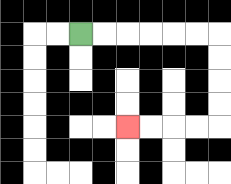{'start': '[3, 1]', 'end': '[5, 5]', 'path_directions': 'R,R,R,R,R,R,D,D,D,D,L,L,L,L', 'path_coordinates': '[[3, 1], [4, 1], [5, 1], [6, 1], [7, 1], [8, 1], [9, 1], [9, 2], [9, 3], [9, 4], [9, 5], [8, 5], [7, 5], [6, 5], [5, 5]]'}